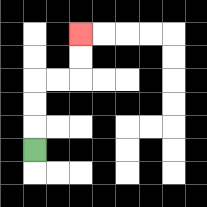{'start': '[1, 6]', 'end': '[3, 1]', 'path_directions': 'U,U,U,R,R,U,U', 'path_coordinates': '[[1, 6], [1, 5], [1, 4], [1, 3], [2, 3], [3, 3], [3, 2], [3, 1]]'}